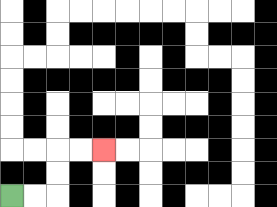{'start': '[0, 8]', 'end': '[4, 6]', 'path_directions': 'R,R,U,U,R,R', 'path_coordinates': '[[0, 8], [1, 8], [2, 8], [2, 7], [2, 6], [3, 6], [4, 6]]'}